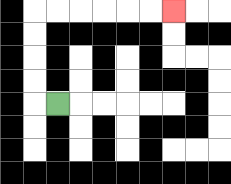{'start': '[2, 4]', 'end': '[7, 0]', 'path_directions': 'L,U,U,U,U,R,R,R,R,R,R', 'path_coordinates': '[[2, 4], [1, 4], [1, 3], [1, 2], [1, 1], [1, 0], [2, 0], [3, 0], [4, 0], [5, 0], [6, 0], [7, 0]]'}